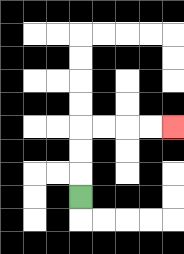{'start': '[3, 8]', 'end': '[7, 5]', 'path_directions': 'U,U,U,R,R,R,R', 'path_coordinates': '[[3, 8], [3, 7], [3, 6], [3, 5], [4, 5], [5, 5], [6, 5], [7, 5]]'}